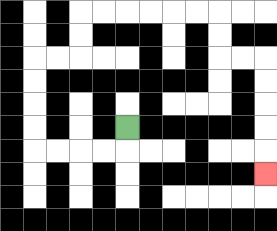{'start': '[5, 5]', 'end': '[11, 7]', 'path_directions': 'D,L,L,L,L,U,U,U,U,R,R,U,U,R,R,R,R,R,R,D,D,R,R,D,D,D,D,D', 'path_coordinates': '[[5, 5], [5, 6], [4, 6], [3, 6], [2, 6], [1, 6], [1, 5], [1, 4], [1, 3], [1, 2], [2, 2], [3, 2], [3, 1], [3, 0], [4, 0], [5, 0], [6, 0], [7, 0], [8, 0], [9, 0], [9, 1], [9, 2], [10, 2], [11, 2], [11, 3], [11, 4], [11, 5], [11, 6], [11, 7]]'}